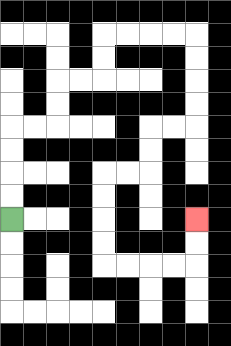{'start': '[0, 9]', 'end': '[8, 9]', 'path_directions': 'U,U,U,U,R,R,U,U,R,R,U,U,R,R,R,R,D,D,D,D,L,L,D,D,L,L,D,D,D,D,R,R,R,R,U,U', 'path_coordinates': '[[0, 9], [0, 8], [0, 7], [0, 6], [0, 5], [1, 5], [2, 5], [2, 4], [2, 3], [3, 3], [4, 3], [4, 2], [4, 1], [5, 1], [6, 1], [7, 1], [8, 1], [8, 2], [8, 3], [8, 4], [8, 5], [7, 5], [6, 5], [6, 6], [6, 7], [5, 7], [4, 7], [4, 8], [4, 9], [4, 10], [4, 11], [5, 11], [6, 11], [7, 11], [8, 11], [8, 10], [8, 9]]'}